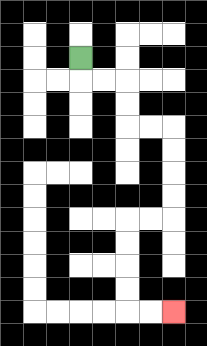{'start': '[3, 2]', 'end': '[7, 13]', 'path_directions': 'D,R,R,D,D,R,R,D,D,D,D,L,L,D,D,D,D,R,R', 'path_coordinates': '[[3, 2], [3, 3], [4, 3], [5, 3], [5, 4], [5, 5], [6, 5], [7, 5], [7, 6], [7, 7], [7, 8], [7, 9], [6, 9], [5, 9], [5, 10], [5, 11], [5, 12], [5, 13], [6, 13], [7, 13]]'}